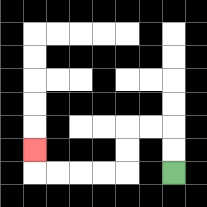{'start': '[7, 7]', 'end': '[1, 6]', 'path_directions': 'U,U,L,L,D,D,L,L,L,L,U', 'path_coordinates': '[[7, 7], [7, 6], [7, 5], [6, 5], [5, 5], [5, 6], [5, 7], [4, 7], [3, 7], [2, 7], [1, 7], [1, 6]]'}